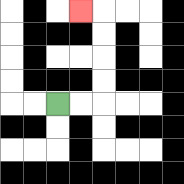{'start': '[2, 4]', 'end': '[3, 0]', 'path_directions': 'R,R,U,U,U,U,L', 'path_coordinates': '[[2, 4], [3, 4], [4, 4], [4, 3], [4, 2], [4, 1], [4, 0], [3, 0]]'}